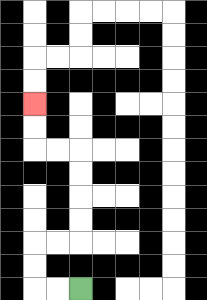{'start': '[3, 12]', 'end': '[1, 4]', 'path_directions': 'L,L,U,U,R,R,U,U,U,U,L,L,U,U', 'path_coordinates': '[[3, 12], [2, 12], [1, 12], [1, 11], [1, 10], [2, 10], [3, 10], [3, 9], [3, 8], [3, 7], [3, 6], [2, 6], [1, 6], [1, 5], [1, 4]]'}